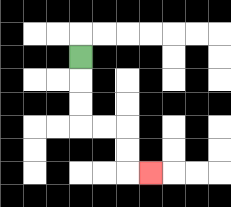{'start': '[3, 2]', 'end': '[6, 7]', 'path_directions': 'D,D,D,R,R,D,D,R', 'path_coordinates': '[[3, 2], [3, 3], [3, 4], [3, 5], [4, 5], [5, 5], [5, 6], [5, 7], [6, 7]]'}